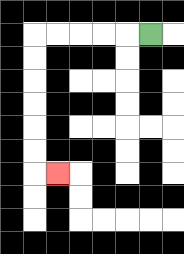{'start': '[6, 1]', 'end': '[2, 7]', 'path_directions': 'L,L,L,L,L,D,D,D,D,D,D,R', 'path_coordinates': '[[6, 1], [5, 1], [4, 1], [3, 1], [2, 1], [1, 1], [1, 2], [1, 3], [1, 4], [1, 5], [1, 6], [1, 7], [2, 7]]'}